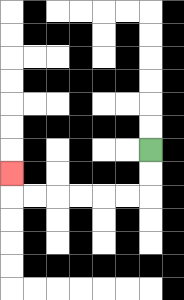{'start': '[6, 6]', 'end': '[0, 7]', 'path_directions': 'D,D,L,L,L,L,L,L,U', 'path_coordinates': '[[6, 6], [6, 7], [6, 8], [5, 8], [4, 8], [3, 8], [2, 8], [1, 8], [0, 8], [0, 7]]'}